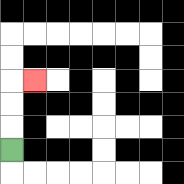{'start': '[0, 6]', 'end': '[1, 3]', 'path_directions': 'U,U,U,R', 'path_coordinates': '[[0, 6], [0, 5], [0, 4], [0, 3], [1, 3]]'}